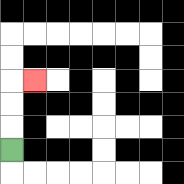{'start': '[0, 6]', 'end': '[1, 3]', 'path_directions': 'U,U,U,R', 'path_coordinates': '[[0, 6], [0, 5], [0, 4], [0, 3], [1, 3]]'}